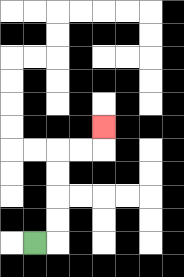{'start': '[1, 10]', 'end': '[4, 5]', 'path_directions': 'R,U,U,U,U,R,R,U', 'path_coordinates': '[[1, 10], [2, 10], [2, 9], [2, 8], [2, 7], [2, 6], [3, 6], [4, 6], [4, 5]]'}